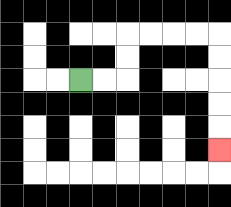{'start': '[3, 3]', 'end': '[9, 6]', 'path_directions': 'R,R,U,U,R,R,R,R,D,D,D,D,D', 'path_coordinates': '[[3, 3], [4, 3], [5, 3], [5, 2], [5, 1], [6, 1], [7, 1], [8, 1], [9, 1], [9, 2], [9, 3], [9, 4], [9, 5], [9, 6]]'}